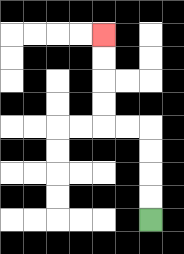{'start': '[6, 9]', 'end': '[4, 1]', 'path_directions': 'U,U,U,U,L,L,U,U,U,U', 'path_coordinates': '[[6, 9], [6, 8], [6, 7], [6, 6], [6, 5], [5, 5], [4, 5], [4, 4], [4, 3], [4, 2], [4, 1]]'}